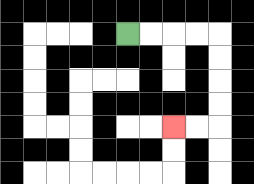{'start': '[5, 1]', 'end': '[7, 5]', 'path_directions': 'R,R,R,R,D,D,D,D,L,L', 'path_coordinates': '[[5, 1], [6, 1], [7, 1], [8, 1], [9, 1], [9, 2], [9, 3], [9, 4], [9, 5], [8, 5], [7, 5]]'}